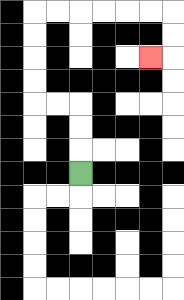{'start': '[3, 7]', 'end': '[6, 2]', 'path_directions': 'U,U,U,L,L,U,U,U,U,R,R,R,R,R,R,D,D,L', 'path_coordinates': '[[3, 7], [3, 6], [3, 5], [3, 4], [2, 4], [1, 4], [1, 3], [1, 2], [1, 1], [1, 0], [2, 0], [3, 0], [4, 0], [5, 0], [6, 0], [7, 0], [7, 1], [7, 2], [6, 2]]'}